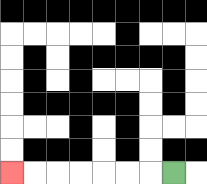{'start': '[7, 7]', 'end': '[0, 7]', 'path_directions': 'L,L,L,L,L,L,L', 'path_coordinates': '[[7, 7], [6, 7], [5, 7], [4, 7], [3, 7], [2, 7], [1, 7], [0, 7]]'}